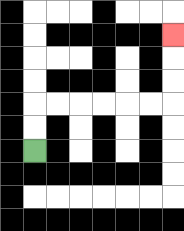{'start': '[1, 6]', 'end': '[7, 1]', 'path_directions': 'U,U,R,R,R,R,R,R,U,U,U', 'path_coordinates': '[[1, 6], [1, 5], [1, 4], [2, 4], [3, 4], [4, 4], [5, 4], [6, 4], [7, 4], [7, 3], [7, 2], [7, 1]]'}